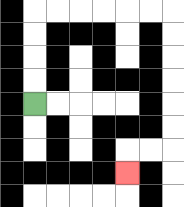{'start': '[1, 4]', 'end': '[5, 7]', 'path_directions': 'U,U,U,U,R,R,R,R,R,R,D,D,D,D,D,D,L,L,D', 'path_coordinates': '[[1, 4], [1, 3], [1, 2], [1, 1], [1, 0], [2, 0], [3, 0], [4, 0], [5, 0], [6, 0], [7, 0], [7, 1], [7, 2], [7, 3], [7, 4], [7, 5], [7, 6], [6, 6], [5, 6], [5, 7]]'}